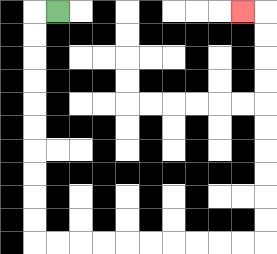{'start': '[2, 0]', 'end': '[10, 0]', 'path_directions': 'L,D,D,D,D,D,D,D,D,D,D,R,R,R,R,R,R,R,R,R,R,U,U,U,U,U,U,U,U,U,U,L', 'path_coordinates': '[[2, 0], [1, 0], [1, 1], [1, 2], [1, 3], [1, 4], [1, 5], [1, 6], [1, 7], [1, 8], [1, 9], [1, 10], [2, 10], [3, 10], [4, 10], [5, 10], [6, 10], [7, 10], [8, 10], [9, 10], [10, 10], [11, 10], [11, 9], [11, 8], [11, 7], [11, 6], [11, 5], [11, 4], [11, 3], [11, 2], [11, 1], [11, 0], [10, 0]]'}